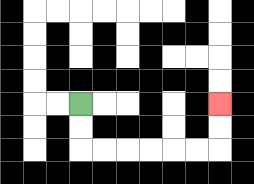{'start': '[3, 4]', 'end': '[9, 4]', 'path_directions': 'D,D,R,R,R,R,R,R,U,U', 'path_coordinates': '[[3, 4], [3, 5], [3, 6], [4, 6], [5, 6], [6, 6], [7, 6], [8, 6], [9, 6], [9, 5], [9, 4]]'}